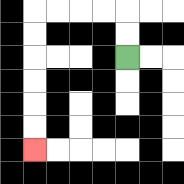{'start': '[5, 2]', 'end': '[1, 6]', 'path_directions': 'U,U,L,L,L,L,D,D,D,D,D,D', 'path_coordinates': '[[5, 2], [5, 1], [5, 0], [4, 0], [3, 0], [2, 0], [1, 0], [1, 1], [1, 2], [1, 3], [1, 4], [1, 5], [1, 6]]'}